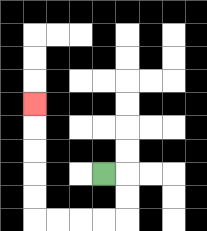{'start': '[4, 7]', 'end': '[1, 4]', 'path_directions': 'R,D,D,L,L,L,L,U,U,U,U,U', 'path_coordinates': '[[4, 7], [5, 7], [5, 8], [5, 9], [4, 9], [3, 9], [2, 9], [1, 9], [1, 8], [1, 7], [1, 6], [1, 5], [1, 4]]'}